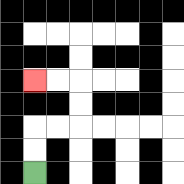{'start': '[1, 7]', 'end': '[1, 3]', 'path_directions': 'U,U,R,R,U,U,L,L', 'path_coordinates': '[[1, 7], [1, 6], [1, 5], [2, 5], [3, 5], [3, 4], [3, 3], [2, 3], [1, 3]]'}